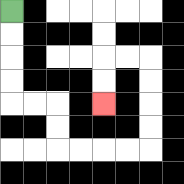{'start': '[0, 0]', 'end': '[4, 4]', 'path_directions': 'D,D,D,D,R,R,D,D,R,R,R,R,U,U,U,U,L,L,D,D', 'path_coordinates': '[[0, 0], [0, 1], [0, 2], [0, 3], [0, 4], [1, 4], [2, 4], [2, 5], [2, 6], [3, 6], [4, 6], [5, 6], [6, 6], [6, 5], [6, 4], [6, 3], [6, 2], [5, 2], [4, 2], [4, 3], [4, 4]]'}